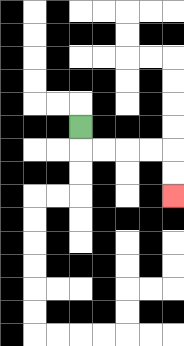{'start': '[3, 5]', 'end': '[7, 8]', 'path_directions': 'D,R,R,R,R,D,D', 'path_coordinates': '[[3, 5], [3, 6], [4, 6], [5, 6], [6, 6], [7, 6], [7, 7], [7, 8]]'}